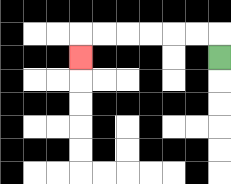{'start': '[9, 2]', 'end': '[3, 2]', 'path_directions': 'U,L,L,L,L,L,L,D', 'path_coordinates': '[[9, 2], [9, 1], [8, 1], [7, 1], [6, 1], [5, 1], [4, 1], [3, 1], [3, 2]]'}